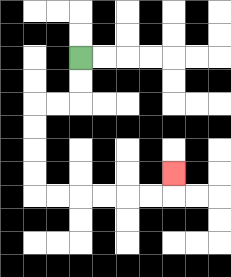{'start': '[3, 2]', 'end': '[7, 7]', 'path_directions': 'D,D,L,L,D,D,D,D,R,R,R,R,R,R,U', 'path_coordinates': '[[3, 2], [3, 3], [3, 4], [2, 4], [1, 4], [1, 5], [1, 6], [1, 7], [1, 8], [2, 8], [3, 8], [4, 8], [5, 8], [6, 8], [7, 8], [7, 7]]'}